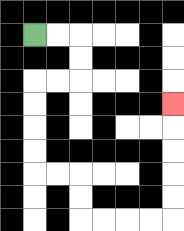{'start': '[1, 1]', 'end': '[7, 4]', 'path_directions': 'R,R,D,D,L,L,D,D,D,D,R,R,D,D,R,R,R,R,U,U,U,U,U', 'path_coordinates': '[[1, 1], [2, 1], [3, 1], [3, 2], [3, 3], [2, 3], [1, 3], [1, 4], [1, 5], [1, 6], [1, 7], [2, 7], [3, 7], [3, 8], [3, 9], [4, 9], [5, 9], [6, 9], [7, 9], [7, 8], [7, 7], [7, 6], [7, 5], [7, 4]]'}